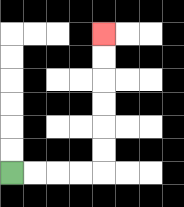{'start': '[0, 7]', 'end': '[4, 1]', 'path_directions': 'R,R,R,R,U,U,U,U,U,U', 'path_coordinates': '[[0, 7], [1, 7], [2, 7], [3, 7], [4, 7], [4, 6], [4, 5], [4, 4], [4, 3], [4, 2], [4, 1]]'}